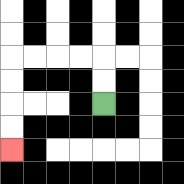{'start': '[4, 4]', 'end': '[0, 6]', 'path_directions': 'U,U,L,L,L,L,D,D,D,D', 'path_coordinates': '[[4, 4], [4, 3], [4, 2], [3, 2], [2, 2], [1, 2], [0, 2], [0, 3], [0, 4], [0, 5], [0, 6]]'}